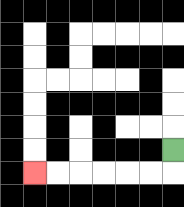{'start': '[7, 6]', 'end': '[1, 7]', 'path_directions': 'D,L,L,L,L,L,L', 'path_coordinates': '[[7, 6], [7, 7], [6, 7], [5, 7], [4, 7], [3, 7], [2, 7], [1, 7]]'}